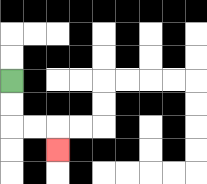{'start': '[0, 3]', 'end': '[2, 6]', 'path_directions': 'D,D,R,R,D', 'path_coordinates': '[[0, 3], [0, 4], [0, 5], [1, 5], [2, 5], [2, 6]]'}